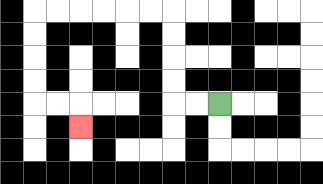{'start': '[9, 4]', 'end': '[3, 5]', 'path_directions': 'L,L,U,U,U,U,L,L,L,L,L,L,D,D,D,D,R,R,D', 'path_coordinates': '[[9, 4], [8, 4], [7, 4], [7, 3], [7, 2], [7, 1], [7, 0], [6, 0], [5, 0], [4, 0], [3, 0], [2, 0], [1, 0], [1, 1], [1, 2], [1, 3], [1, 4], [2, 4], [3, 4], [3, 5]]'}